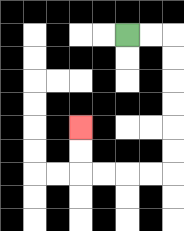{'start': '[5, 1]', 'end': '[3, 5]', 'path_directions': 'R,R,D,D,D,D,D,D,L,L,L,L,U,U', 'path_coordinates': '[[5, 1], [6, 1], [7, 1], [7, 2], [7, 3], [7, 4], [7, 5], [7, 6], [7, 7], [6, 7], [5, 7], [4, 7], [3, 7], [3, 6], [3, 5]]'}